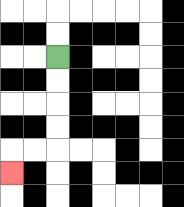{'start': '[2, 2]', 'end': '[0, 7]', 'path_directions': 'D,D,D,D,L,L,D', 'path_coordinates': '[[2, 2], [2, 3], [2, 4], [2, 5], [2, 6], [1, 6], [0, 6], [0, 7]]'}